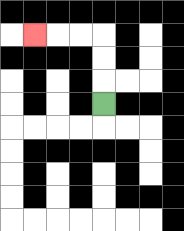{'start': '[4, 4]', 'end': '[1, 1]', 'path_directions': 'U,U,U,L,L,L', 'path_coordinates': '[[4, 4], [4, 3], [4, 2], [4, 1], [3, 1], [2, 1], [1, 1]]'}